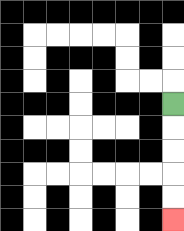{'start': '[7, 4]', 'end': '[7, 9]', 'path_directions': 'D,D,D,D,D', 'path_coordinates': '[[7, 4], [7, 5], [7, 6], [7, 7], [7, 8], [7, 9]]'}